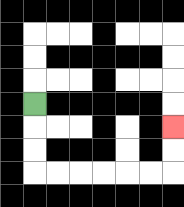{'start': '[1, 4]', 'end': '[7, 5]', 'path_directions': 'D,D,D,R,R,R,R,R,R,U,U', 'path_coordinates': '[[1, 4], [1, 5], [1, 6], [1, 7], [2, 7], [3, 7], [4, 7], [5, 7], [6, 7], [7, 7], [7, 6], [7, 5]]'}